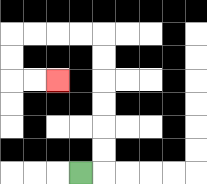{'start': '[3, 7]', 'end': '[2, 3]', 'path_directions': 'R,U,U,U,U,U,U,L,L,L,L,D,D,R,R', 'path_coordinates': '[[3, 7], [4, 7], [4, 6], [4, 5], [4, 4], [4, 3], [4, 2], [4, 1], [3, 1], [2, 1], [1, 1], [0, 1], [0, 2], [0, 3], [1, 3], [2, 3]]'}